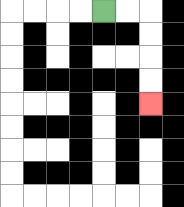{'start': '[4, 0]', 'end': '[6, 4]', 'path_directions': 'R,R,D,D,D,D', 'path_coordinates': '[[4, 0], [5, 0], [6, 0], [6, 1], [6, 2], [6, 3], [6, 4]]'}